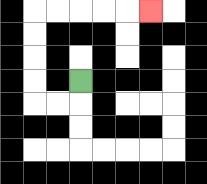{'start': '[3, 3]', 'end': '[6, 0]', 'path_directions': 'D,L,L,U,U,U,U,R,R,R,R,R', 'path_coordinates': '[[3, 3], [3, 4], [2, 4], [1, 4], [1, 3], [1, 2], [1, 1], [1, 0], [2, 0], [3, 0], [4, 0], [5, 0], [6, 0]]'}